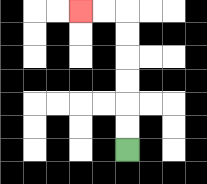{'start': '[5, 6]', 'end': '[3, 0]', 'path_directions': 'U,U,U,U,U,U,L,L', 'path_coordinates': '[[5, 6], [5, 5], [5, 4], [5, 3], [5, 2], [5, 1], [5, 0], [4, 0], [3, 0]]'}